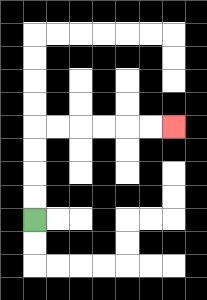{'start': '[1, 9]', 'end': '[7, 5]', 'path_directions': 'U,U,U,U,R,R,R,R,R,R', 'path_coordinates': '[[1, 9], [1, 8], [1, 7], [1, 6], [1, 5], [2, 5], [3, 5], [4, 5], [5, 5], [6, 5], [7, 5]]'}